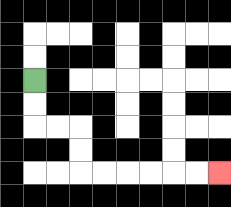{'start': '[1, 3]', 'end': '[9, 7]', 'path_directions': 'D,D,R,R,D,D,R,R,R,R,R,R', 'path_coordinates': '[[1, 3], [1, 4], [1, 5], [2, 5], [3, 5], [3, 6], [3, 7], [4, 7], [5, 7], [6, 7], [7, 7], [8, 7], [9, 7]]'}